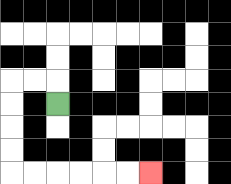{'start': '[2, 4]', 'end': '[6, 7]', 'path_directions': 'U,L,L,D,D,D,D,R,R,R,R,R,R', 'path_coordinates': '[[2, 4], [2, 3], [1, 3], [0, 3], [0, 4], [0, 5], [0, 6], [0, 7], [1, 7], [2, 7], [3, 7], [4, 7], [5, 7], [6, 7]]'}